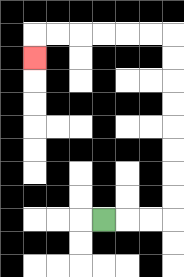{'start': '[4, 9]', 'end': '[1, 2]', 'path_directions': 'R,R,R,U,U,U,U,U,U,U,U,L,L,L,L,L,L,D', 'path_coordinates': '[[4, 9], [5, 9], [6, 9], [7, 9], [7, 8], [7, 7], [7, 6], [7, 5], [7, 4], [7, 3], [7, 2], [7, 1], [6, 1], [5, 1], [4, 1], [3, 1], [2, 1], [1, 1], [1, 2]]'}